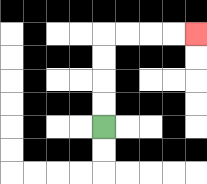{'start': '[4, 5]', 'end': '[8, 1]', 'path_directions': 'U,U,U,U,R,R,R,R', 'path_coordinates': '[[4, 5], [4, 4], [4, 3], [4, 2], [4, 1], [5, 1], [6, 1], [7, 1], [8, 1]]'}